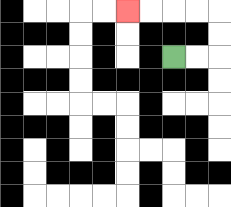{'start': '[7, 2]', 'end': '[5, 0]', 'path_directions': 'R,R,U,U,L,L,L,L', 'path_coordinates': '[[7, 2], [8, 2], [9, 2], [9, 1], [9, 0], [8, 0], [7, 0], [6, 0], [5, 0]]'}